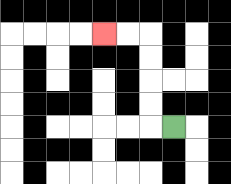{'start': '[7, 5]', 'end': '[4, 1]', 'path_directions': 'L,U,U,U,U,L,L', 'path_coordinates': '[[7, 5], [6, 5], [6, 4], [6, 3], [6, 2], [6, 1], [5, 1], [4, 1]]'}